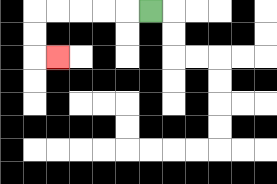{'start': '[6, 0]', 'end': '[2, 2]', 'path_directions': 'L,L,L,L,L,D,D,R', 'path_coordinates': '[[6, 0], [5, 0], [4, 0], [3, 0], [2, 0], [1, 0], [1, 1], [1, 2], [2, 2]]'}